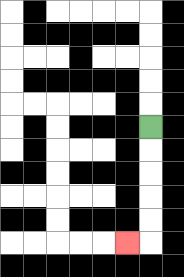{'start': '[6, 5]', 'end': '[5, 10]', 'path_directions': 'D,D,D,D,D,L', 'path_coordinates': '[[6, 5], [6, 6], [6, 7], [6, 8], [6, 9], [6, 10], [5, 10]]'}